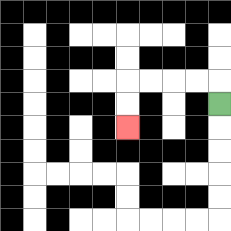{'start': '[9, 4]', 'end': '[5, 5]', 'path_directions': 'U,L,L,L,L,D,D', 'path_coordinates': '[[9, 4], [9, 3], [8, 3], [7, 3], [6, 3], [5, 3], [5, 4], [5, 5]]'}